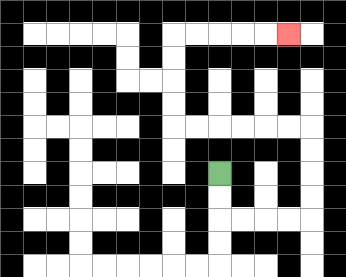{'start': '[9, 7]', 'end': '[12, 1]', 'path_directions': 'D,D,R,R,R,R,U,U,U,U,L,L,L,L,L,L,U,U,U,U,R,R,R,R,R', 'path_coordinates': '[[9, 7], [9, 8], [9, 9], [10, 9], [11, 9], [12, 9], [13, 9], [13, 8], [13, 7], [13, 6], [13, 5], [12, 5], [11, 5], [10, 5], [9, 5], [8, 5], [7, 5], [7, 4], [7, 3], [7, 2], [7, 1], [8, 1], [9, 1], [10, 1], [11, 1], [12, 1]]'}